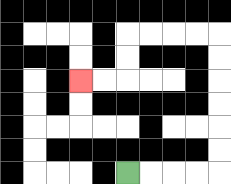{'start': '[5, 7]', 'end': '[3, 3]', 'path_directions': 'R,R,R,R,U,U,U,U,U,U,L,L,L,L,D,D,L,L', 'path_coordinates': '[[5, 7], [6, 7], [7, 7], [8, 7], [9, 7], [9, 6], [9, 5], [9, 4], [9, 3], [9, 2], [9, 1], [8, 1], [7, 1], [6, 1], [5, 1], [5, 2], [5, 3], [4, 3], [3, 3]]'}